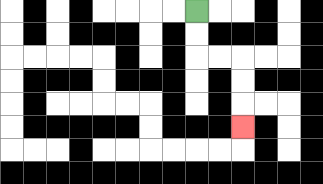{'start': '[8, 0]', 'end': '[10, 5]', 'path_directions': 'D,D,R,R,D,D,D', 'path_coordinates': '[[8, 0], [8, 1], [8, 2], [9, 2], [10, 2], [10, 3], [10, 4], [10, 5]]'}